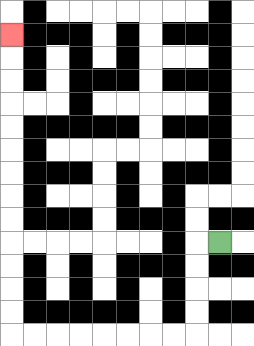{'start': '[9, 10]', 'end': '[0, 1]', 'path_directions': 'L,D,D,D,D,L,L,L,L,L,L,L,L,U,U,U,U,U,U,U,U,U,U,U,U,U', 'path_coordinates': '[[9, 10], [8, 10], [8, 11], [8, 12], [8, 13], [8, 14], [7, 14], [6, 14], [5, 14], [4, 14], [3, 14], [2, 14], [1, 14], [0, 14], [0, 13], [0, 12], [0, 11], [0, 10], [0, 9], [0, 8], [0, 7], [0, 6], [0, 5], [0, 4], [0, 3], [0, 2], [0, 1]]'}